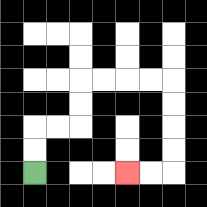{'start': '[1, 7]', 'end': '[5, 7]', 'path_directions': 'U,U,R,R,U,U,R,R,R,R,D,D,D,D,L,L', 'path_coordinates': '[[1, 7], [1, 6], [1, 5], [2, 5], [3, 5], [3, 4], [3, 3], [4, 3], [5, 3], [6, 3], [7, 3], [7, 4], [7, 5], [7, 6], [7, 7], [6, 7], [5, 7]]'}